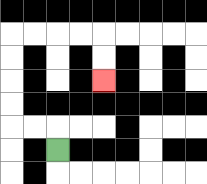{'start': '[2, 6]', 'end': '[4, 3]', 'path_directions': 'U,L,L,U,U,U,U,R,R,R,R,D,D', 'path_coordinates': '[[2, 6], [2, 5], [1, 5], [0, 5], [0, 4], [0, 3], [0, 2], [0, 1], [1, 1], [2, 1], [3, 1], [4, 1], [4, 2], [4, 3]]'}